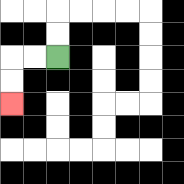{'start': '[2, 2]', 'end': '[0, 4]', 'path_directions': 'L,L,D,D', 'path_coordinates': '[[2, 2], [1, 2], [0, 2], [0, 3], [0, 4]]'}